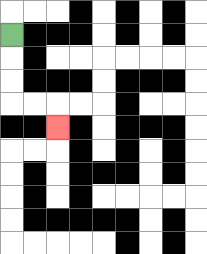{'start': '[0, 1]', 'end': '[2, 5]', 'path_directions': 'D,D,D,R,R,D', 'path_coordinates': '[[0, 1], [0, 2], [0, 3], [0, 4], [1, 4], [2, 4], [2, 5]]'}